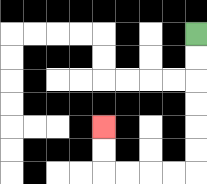{'start': '[8, 1]', 'end': '[4, 5]', 'path_directions': 'D,D,D,D,D,D,L,L,L,L,U,U', 'path_coordinates': '[[8, 1], [8, 2], [8, 3], [8, 4], [8, 5], [8, 6], [8, 7], [7, 7], [6, 7], [5, 7], [4, 7], [4, 6], [4, 5]]'}